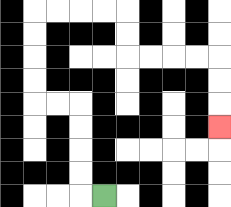{'start': '[4, 8]', 'end': '[9, 5]', 'path_directions': 'L,U,U,U,U,L,L,U,U,U,U,R,R,R,R,D,D,R,R,R,R,D,D,D', 'path_coordinates': '[[4, 8], [3, 8], [3, 7], [3, 6], [3, 5], [3, 4], [2, 4], [1, 4], [1, 3], [1, 2], [1, 1], [1, 0], [2, 0], [3, 0], [4, 0], [5, 0], [5, 1], [5, 2], [6, 2], [7, 2], [8, 2], [9, 2], [9, 3], [9, 4], [9, 5]]'}